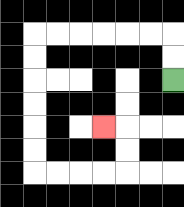{'start': '[7, 3]', 'end': '[4, 5]', 'path_directions': 'U,U,L,L,L,L,L,L,D,D,D,D,D,D,R,R,R,R,U,U,L', 'path_coordinates': '[[7, 3], [7, 2], [7, 1], [6, 1], [5, 1], [4, 1], [3, 1], [2, 1], [1, 1], [1, 2], [1, 3], [1, 4], [1, 5], [1, 6], [1, 7], [2, 7], [3, 7], [4, 7], [5, 7], [5, 6], [5, 5], [4, 5]]'}